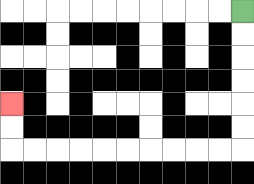{'start': '[10, 0]', 'end': '[0, 4]', 'path_directions': 'D,D,D,D,D,D,L,L,L,L,L,L,L,L,L,L,U,U', 'path_coordinates': '[[10, 0], [10, 1], [10, 2], [10, 3], [10, 4], [10, 5], [10, 6], [9, 6], [8, 6], [7, 6], [6, 6], [5, 6], [4, 6], [3, 6], [2, 6], [1, 6], [0, 6], [0, 5], [0, 4]]'}